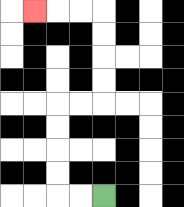{'start': '[4, 8]', 'end': '[1, 0]', 'path_directions': 'L,L,U,U,U,U,R,R,U,U,U,U,L,L,L', 'path_coordinates': '[[4, 8], [3, 8], [2, 8], [2, 7], [2, 6], [2, 5], [2, 4], [3, 4], [4, 4], [4, 3], [4, 2], [4, 1], [4, 0], [3, 0], [2, 0], [1, 0]]'}